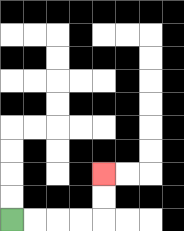{'start': '[0, 9]', 'end': '[4, 7]', 'path_directions': 'R,R,R,R,U,U', 'path_coordinates': '[[0, 9], [1, 9], [2, 9], [3, 9], [4, 9], [4, 8], [4, 7]]'}